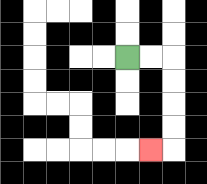{'start': '[5, 2]', 'end': '[6, 6]', 'path_directions': 'R,R,D,D,D,D,L', 'path_coordinates': '[[5, 2], [6, 2], [7, 2], [7, 3], [7, 4], [7, 5], [7, 6], [6, 6]]'}